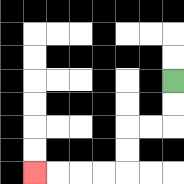{'start': '[7, 3]', 'end': '[1, 7]', 'path_directions': 'D,D,L,L,D,D,L,L,L,L', 'path_coordinates': '[[7, 3], [7, 4], [7, 5], [6, 5], [5, 5], [5, 6], [5, 7], [4, 7], [3, 7], [2, 7], [1, 7]]'}